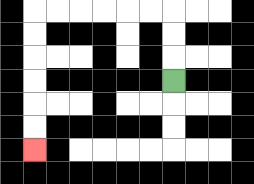{'start': '[7, 3]', 'end': '[1, 6]', 'path_directions': 'U,U,U,L,L,L,L,L,L,D,D,D,D,D,D', 'path_coordinates': '[[7, 3], [7, 2], [7, 1], [7, 0], [6, 0], [5, 0], [4, 0], [3, 0], [2, 0], [1, 0], [1, 1], [1, 2], [1, 3], [1, 4], [1, 5], [1, 6]]'}